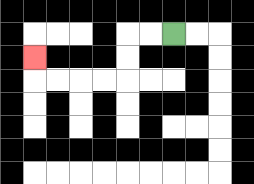{'start': '[7, 1]', 'end': '[1, 2]', 'path_directions': 'L,L,D,D,L,L,L,L,U', 'path_coordinates': '[[7, 1], [6, 1], [5, 1], [5, 2], [5, 3], [4, 3], [3, 3], [2, 3], [1, 3], [1, 2]]'}